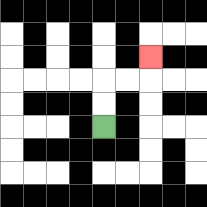{'start': '[4, 5]', 'end': '[6, 2]', 'path_directions': 'U,U,R,R,U', 'path_coordinates': '[[4, 5], [4, 4], [4, 3], [5, 3], [6, 3], [6, 2]]'}